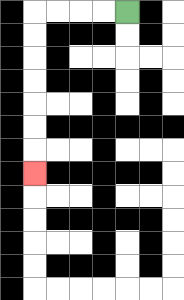{'start': '[5, 0]', 'end': '[1, 7]', 'path_directions': 'L,L,L,L,D,D,D,D,D,D,D', 'path_coordinates': '[[5, 0], [4, 0], [3, 0], [2, 0], [1, 0], [1, 1], [1, 2], [1, 3], [1, 4], [1, 5], [1, 6], [1, 7]]'}